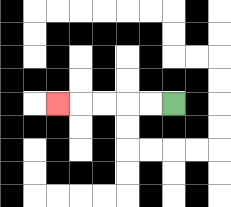{'start': '[7, 4]', 'end': '[2, 4]', 'path_directions': 'L,L,L,L,L', 'path_coordinates': '[[7, 4], [6, 4], [5, 4], [4, 4], [3, 4], [2, 4]]'}